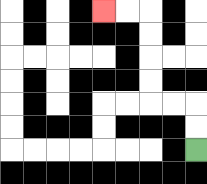{'start': '[8, 6]', 'end': '[4, 0]', 'path_directions': 'U,U,L,L,U,U,U,U,L,L', 'path_coordinates': '[[8, 6], [8, 5], [8, 4], [7, 4], [6, 4], [6, 3], [6, 2], [6, 1], [6, 0], [5, 0], [4, 0]]'}